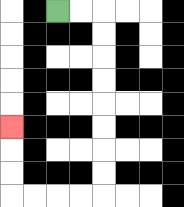{'start': '[2, 0]', 'end': '[0, 5]', 'path_directions': 'R,R,D,D,D,D,D,D,D,D,L,L,L,L,U,U,U', 'path_coordinates': '[[2, 0], [3, 0], [4, 0], [4, 1], [4, 2], [4, 3], [4, 4], [4, 5], [4, 6], [4, 7], [4, 8], [3, 8], [2, 8], [1, 8], [0, 8], [0, 7], [0, 6], [0, 5]]'}